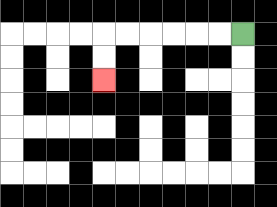{'start': '[10, 1]', 'end': '[4, 3]', 'path_directions': 'L,L,L,L,L,L,D,D', 'path_coordinates': '[[10, 1], [9, 1], [8, 1], [7, 1], [6, 1], [5, 1], [4, 1], [4, 2], [4, 3]]'}